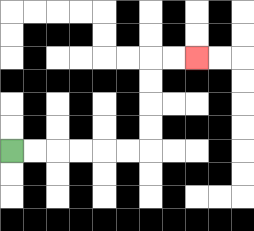{'start': '[0, 6]', 'end': '[8, 2]', 'path_directions': 'R,R,R,R,R,R,U,U,U,U,R,R', 'path_coordinates': '[[0, 6], [1, 6], [2, 6], [3, 6], [4, 6], [5, 6], [6, 6], [6, 5], [6, 4], [6, 3], [6, 2], [7, 2], [8, 2]]'}